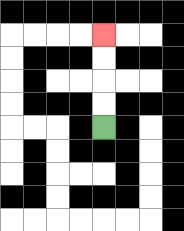{'start': '[4, 5]', 'end': '[4, 1]', 'path_directions': 'U,U,U,U', 'path_coordinates': '[[4, 5], [4, 4], [4, 3], [4, 2], [4, 1]]'}